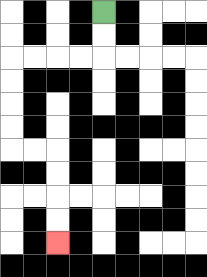{'start': '[4, 0]', 'end': '[2, 10]', 'path_directions': 'D,D,L,L,L,L,D,D,D,D,R,R,D,D,D,D', 'path_coordinates': '[[4, 0], [4, 1], [4, 2], [3, 2], [2, 2], [1, 2], [0, 2], [0, 3], [0, 4], [0, 5], [0, 6], [1, 6], [2, 6], [2, 7], [2, 8], [2, 9], [2, 10]]'}